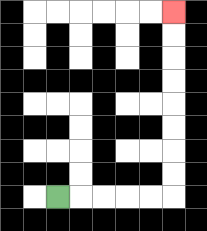{'start': '[2, 8]', 'end': '[7, 0]', 'path_directions': 'R,R,R,R,R,U,U,U,U,U,U,U,U', 'path_coordinates': '[[2, 8], [3, 8], [4, 8], [5, 8], [6, 8], [7, 8], [7, 7], [7, 6], [7, 5], [7, 4], [7, 3], [7, 2], [7, 1], [7, 0]]'}